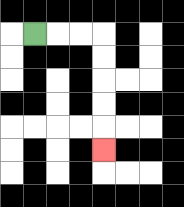{'start': '[1, 1]', 'end': '[4, 6]', 'path_directions': 'R,R,R,D,D,D,D,D', 'path_coordinates': '[[1, 1], [2, 1], [3, 1], [4, 1], [4, 2], [4, 3], [4, 4], [4, 5], [4, 6]]'}